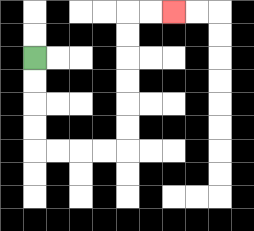{'start': '[1, 2]', 'end': '[7, 0]', 'path_directions': 'D,D,D,D,R,R,R,R,U,U,U,U,U,U,R,R', 'path_coordinates': '[[1, 2], [1, 3], [1, 4], [1, 5], [1, 6], [2, 6], [3, 6], [4, 6], [5, 6], [5, 5], [5, 4], [5, 3], [5, 2], [5, 1], [5, 0], [6, 0], [7, 0]]'}